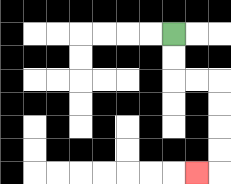{'start': '[7, 1]', 'end': '[8, 7]', 'path_directions': 'D,D,R,R,D,D,D,D,L', 'path_coordinates': '[[7, 1], [7, 2], [7, 3], [8, 3], [9, 3], [9, 4], [9, 5], [9, 6], [9, 7], [8, 7]]'}